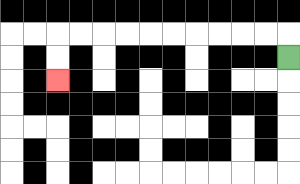{'start': '[12, 2]', 'end': '[2, 3]', 'path_directions': 'U,L,L,L,L,L,L,L,L,L,L,D,D', 'path_coordinates': '[[12, 2], [12, 1], [11, 1], [10, 1], [9, 1], [8, 1], [7, 1], [6, 1], [5, 1], [4, 1], [3, 1], [2, 1], [2, 2], [2, 3]]'}